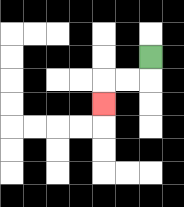{'start': '[6, 2]', 'end': '[4, 4]', 'path_directions': 'D,L,L,D', 'path_coordinates': '[[6, 2], [6, 3], [5, 3], [4, 3], [4, 4]]'}